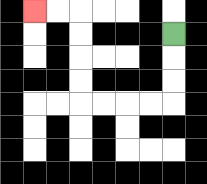{'start': '[7, 1]', 'end': '[1, 0]', 'path_directions': 'D,D,D,L,L,L,L,U,U,U,U,L,L', 'path_coordinates': '[[7, 1], [7, 2], [7, 3], [7, 4], [6, 4], [5, 4], [4, 4], [3, 4], [3, 3], [3, 2], [3, 1], [3, 0], [2, 0], [1, 0]]'}